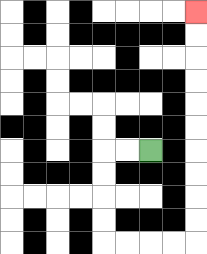{'start': '[6, 6]', 'end': '[8, 0]', 'path_directions': 'L,L,D,D,D,D,R,R,R,R,U,U,U,U,U,U,U,U,U,U', 'path_coordinates': '[[6, 6], [5, 6], [4, 6], [4, 7], [4, 8], [4, 9], [4, 10], [5, 10], [6, 10], [7, 10], [8, 10], [8, 9], [8, 8], [8, 7], [8, 6], [8, 5], [8, 4], [8, 3], [8, 2], [8, 1], [8, 0]]'}